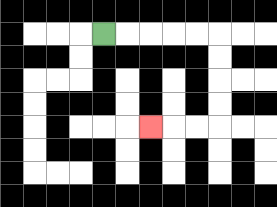{'start': '[4, 1]', 'end': '[6, 5]', 'path_directions': 'R,R,R,R,R,D,D,D,D,L,L,L', 'path_coordinates': '[[4, 1], [5, 1], [6, 1], [7, 1], [8, 1], [9, 1], [9, 2], [9, 3], [9, 4], [9, 5], [8, 5], [7, 5], [6, 5]]'}